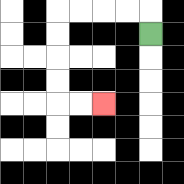{'start': '[6, 1]', 'end': '[4, 4]', 'path_directions': 'U,L,L,L,L,D,D,D,D,R,R', 'path_coordinates': '[[6, 1], [6, 0], [5, 0], [4, 0], [3, 0], [2, 0], [2, 1], [2, 2], [2, 3], [2, 4], [3, 4], [4, 4]]'}